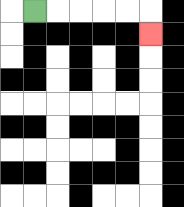{'start': '[1, 0]', 'end': '[6, 1]', 'path_directions': 'R,R,R,R,R,D', 'path_coordinates': '[[1, 0], [2, 0], [3, 0], [4, 0], [5, 0], [6, 0], [6, 1]]'}